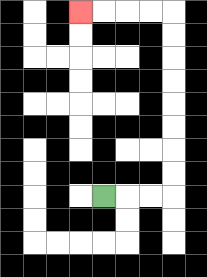{'start': '[4, 8]', 'end': '[3, 0]', 'path_directions': 'R,R,R,U,U,U,U,U,U,U,U,L,L,L,L', 'path_coordinates': '[[4, 8], [5, 8], [6, 8], [7, 8], [7, 7], [7, 6], [7, 5], [7, 4], [7, 3], [7, 2], [7, 1], [7, 0], [6, 0], [5, 0], [4, 0], [3, 0]]'}